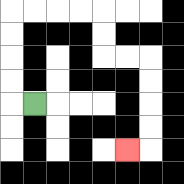{'start': '[1, 4]', 'end': '[5, 6]', 'path_directions': 'L,U,U,U,U,R,R,R,R,D,D,R,R,D,D,D,D,L', 'path_coordinates': '[[1, 4], [0, 4], [0, 3], [0, 2], [0, 1], [0, 0], [1, 0], [2, 0], [3, 0], [4, 0], [4, 1], [4, 2], [5, 2], [6, 2], [6, 3], [6, 4], [6, 5], [6, 6], [5, 6]]'}